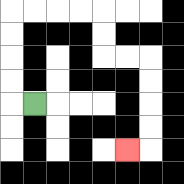{'start': '[1, 4]', 'end': '[5, 6]', 'path_directions': 'L,U,U,U,U,R,R,R,R,D,D,R,R,D,D,D,D,L', 'path_coordinates': '[[1, 4], [0, 4], [0, 3], [0, 2], [0, 1], [0, 0], [1, 0], [2, 0], [3, 0], [4, 0], [4, 1], [4, 2], [5, 2], [6, 2], [6, 3], [6, 4], [6, 5], [6, 6], [5, 6]]'}